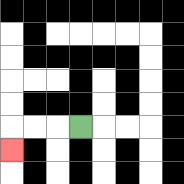{'start': '[3, 5]', 'end': '[0, 6]', 'path_directions': 'L,L,L,D', 'path_coordinates': '[[3, 5], [2, 5], [1, 5], [0, 5], [0, 6]]'}